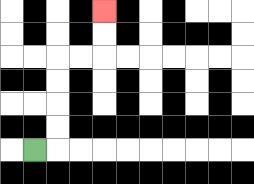{'start': '[1, 6]', 'end': '[4, 0]', 'path_directions': 'R,U,U,U,U,R,R,U,U', 'path_coordinates': '[[1, 6], [2, 6], [2, 5], [2, 4], [2, 3], [2, 2], [3, 2], [4, 2], [4, 1], [4, 0]]'}